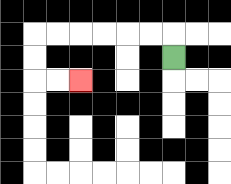{'start': '[7, 2]', 'end': '[3, 3]', 'path_directions': 'U,L,L,L,L,L,L,D,D,R,R', 'path_coordinates': '[[7, 2], [7, 1], [6, 1], [5, 1], [4, 1], [3, 1], [2, 1], [1, 1], [1, 2], [1, 3], [2, 3], [3, 3]]'}